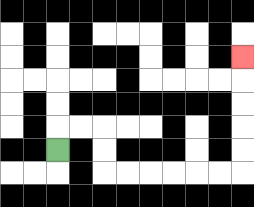{'start': '[2, 6]', 'end': '[10, 2]', 'path_directions': 'U,R,R,D,D,R,R,R,R,R,R,U,U,U,U,U', 'path_coordinates': '[[2, 6], [2, 5], [3, 5], [4, 5], [4, 6], [4, 7], [5, 7], [6, 7], [7, 7], [8, 7], [9, 7], [10, 7], [10, 6], [10, 5], [10, 4], [10, 3], [10, 2]]'}